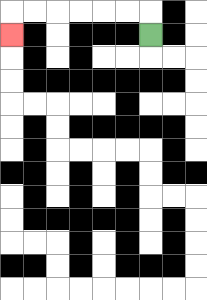{'start': '[6, 1]', 'end': '[0, 1]', 'path_directions': 'U,L,L,L,L,L,L,D', 'path_coordinates': '[[6, 1], [6, 0], [5, 0], [4, 0], [3, 0], [2, 0], [1, 0], [0, 0], [0, 1]]'}